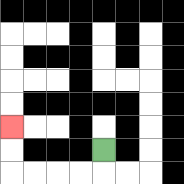{'start': '[4, 6]', 'end': '[0, 5]', 'path_directions': 'D,L,L,L,L,U,U', 'path_coordinates': '[[4, 6], [4, 7], [3, 7], [2, 7], [1, 7], [0, 7], [0, 6], [0, 5]]'}